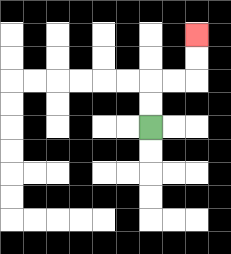{'start': '[6, 5]', 'end': '[8, 1]', 'path_directions': 'U,U,R,R,U,U', 'path_coordinates': '[[6, 5], [6, 4], [6, 3], [7, 3], [8, 3], [8, 2], [8, 1]]'}